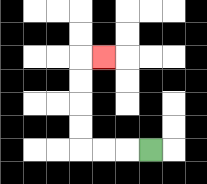{'start': '[6, 6]', 'end': '[4, 2]', 'path_directions': 'L,L,L,U,U,U,U,R', 'path_coordinates': '[[6, 6], [5, 6], [4, 6], [3, 6], [3, 5], [3, 4], [3, 3], [3, 2], [4, 2]]'}